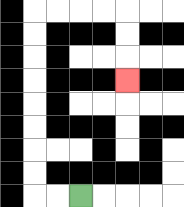{'start': '[3, 8]', 'end': '[5, 3]', 'path_directions': 'L,L,U,U,U,U,U,U,U,U,R,R,R,R,D,D,D', 'path_coordinates': '[[3, 8], [2, 8], [1, 8], [1, 7], [1, 6], [1, 5], [1, 4], [1, 3], [1, 2], [1, 1], [1, 0], [2, 0], [3, 0], [4, 0], [5, 0], [5, 1], [5, 2], [5, 3]]'}